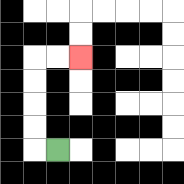{'start': '[2, 6]', 'end': '[3, 2]', 'path_directions': 'L,U,U,U,U,R,R', 'path_coordinates': '[[2, 6], [1, 6], [1, 5], [1, 4], [1, 3], [1, 2], [2, 2], [3, 2]]'}